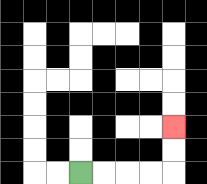{'start': '[3, 7]', 'end': '[7, 5]', 'path_directions': 'R,R,R,R,U,U', 'path_coordinates': '[[3, 7], [4, 7], [5, 7], [6, 7], [7, 7], [7, 6], [7, 5]]'}